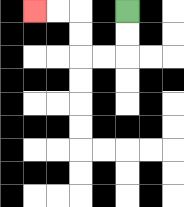{'start': '[5, 0]', 'end': '[1, 0]', 'path_directions': 'D,D,L,L,U,U,L,L', 'path_coordinates': '[[5, 0], [5, 1], [5, 2], [4, 2], [3, 2], [3, 1], [3, 0], [2, 0], [1, 0]]'}